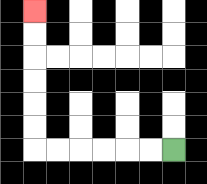{'start': '[7, 6]', 'end': '[1, 0]', 'path_directions': 'L,L,L,L,L,L,U,U,U,U,U,U', 'path_coordinates': '[[7, 6], [6, 6], [5, 6], [4, 6], [3, 6], [2, 6], [1, 6], [1, 5], [1, 4], [1, 3], [1, 2], [1, 1], [1, 0]]'}